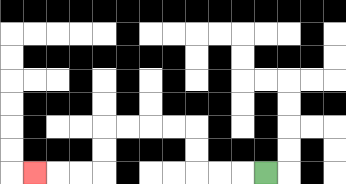{'start': '[11, 7]', 'end': '[1, 7]', 'path_directions': 'L,L,L,U,U,L,L,L,L,D,D,L,L,L', 'path_coordinates': '[[11, 7], [10, 7], [9, 7], [8, 7], [8, 6], [8, 5], [7, 5], [6, 5], [5, 5], [4, 5], [4, 6], [4, 7], [3, 7], [2, 7], [1, 7]]'}